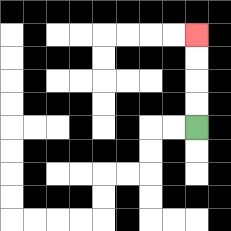{'start': '[8, 5]', 'end': '[8, 1]', 'path_directions': 'U,U,U,U', 'path_coordinates': '[[8, 5], [8, 4], [8, 3], [8, 2], [8, 1]]'}